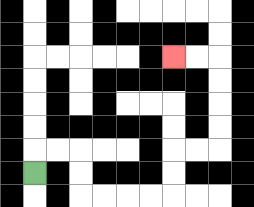{'start': '[1, 7]', 'end': '[7, 2]', 'path_directions': 'U,R,R,D,D,R,R,R,R,U,U,R,R,U,U,U,U,L,L', 'path_coordinates': '[[1, 7], [1, 6], [2, 6], [3, 6], [3, 7], [3, 8], [4, 8], [5, 8], [6, 8], [7, 8], [7, 7], [7, 6], [8, 6], [9, 6], [9, 5], [9, 4], [9, 3], [9, 2], [8, 2], [7, 2]]'}